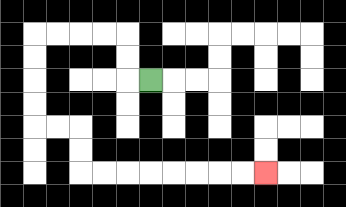{'start': '[6, 3]', 'end': '[11, 7]', 'path_directions': 'L,U,U,L,L,L,L,D,D,D,D,R,R,D,D,R,R,R,R,R,R,R,R', 'path_coordinates': '[[6, 3], [5, 3], [5, 2], [5, 1], [4, 1], [3, 1], [2, 1], [1, 1], [1, 2], [1, 3], [1, 4], [1, 5], [2, 5], [3, 5], [3, 6], [3, 7], [4, 7], [5, 7], [6, 7], [7, 7], [8, 7], [9, 7], [10, 7], [11, 7]]'}